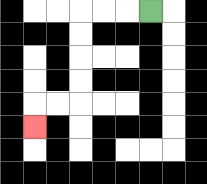{'start': '[6, 0]', 'end': '[1, 5]', 'path_directions': 'L,L,L,D,D,D,D,L,L,D', 'path_coordinates': '[[6, 0], [5, 0], [4, 0], [3, 0], [3, 1], [3, 2], [3, 3], [3, 4], [2, 4], [1, 4], [1, 5]]'}